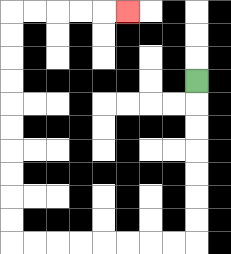{'start': '[8, 3]', 'end': '[5, 0]', 'path_directions': 'D,D,D,D,D,D,D,L,L,L,L,L,L,L,L,U,U,U,U,U,U,U,U,U,U,R,R,R,R,R', 'path_coordinates': '[[8, 3], [8, 4], [8, 5], [8, 6], [8, 7], [8, 8], [8, 9], [8, 10], [7, 10], [6, 10], [5, 10], [4, 10], [3, 10], [2, 10], [1, 10], [0, 10], [0, 9], [0, 8], [0, 7], [0, 6], [0, 5], [0, 4], [0, 3], [0, 2], [0, 1], [0, 0], [1, 0], [2, 0], [3, 0], [4, 0], [5, 0]]'}